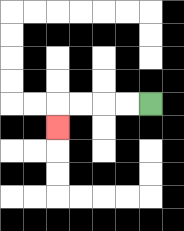{'start': '[6, 4]', 'end': '[2, 5]', 'path_directions': 'L,L,L,L,D', 'path_coordinates': '[[6, 4], [5, 4], [4, 4], [3, 4], [2, 4], [2, 5]]'}